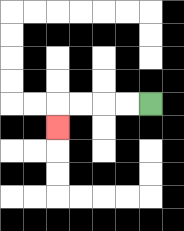{'start': '[6, 4]', 'end': '[2, 5]', 'path_directions': 'L,L,L,L,D', 'path_coordinates': '[[6, 4], [5, 4], [4, 4], [3, 4], [2, 4], [2, 5]]'}